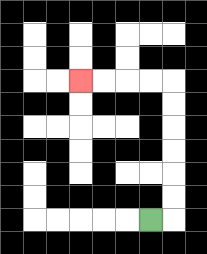{'start': '[6, 9]', 'end': '[3, 3]', 'path_directions': 'R,U,U,U,U,U,U,L,L,L,L', 'path_coordinates': '[[6, 9], [7, 9], [7, 8], [7, 7], [7, 6], [7, 5], [7, 4], [7, 3], [6, 3], [5, 3], [4, 3], [3, 3]]'}